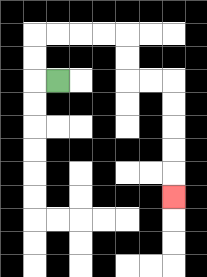{'start': '[2, 3]', 'end': '[7, 8]', 'path_directions': 'L,U,U,R,R,R,R,D,D,R,R,D,D,D,D,D', 'path_coordinates': '[[2, 3], [1, 3], [1, 2], [1, 1], [2, 1], [3, 1], [4, 1], [5, 1], [5, 2], [5, 3], [6, 3], [7, 3], [7, 4], [7, 5], [7, 6], [7, 7], [7, 8]]'}